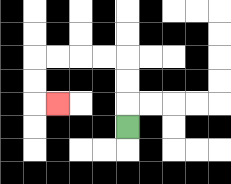{'start': '[5, 5]', 'end': '[2, 4]', 'path_directions': 'U,U,U,L,L,L,L,D,D,R', 'path_coordinates': '[[5, 5], [5, 4], [5, 3], [5, 2], [4, 2], [3, 2], [2, 2], [1, 2], [1, 3], [1, 4], [2, 4]]'}